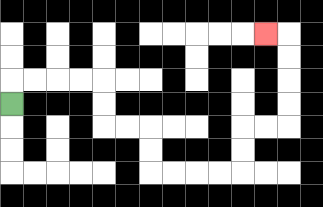{'start': '[0, 4]', 'end': '[11, 1]', 'path_directions': 'U,R,R,R,R,D,D,R,R,D,D,R,R,R,R,U,U,R,R,U,U,U,U,L', 'path_coordinates': '[[0, 4], [0, 3], [1, 3], [2, 3], [3, 3], [4, 3], [4, 4], [4, 5], [5, 5], [6, 5], [6, 6], [6, 7], [7, 7], [8, 7], [9, 7], [10, 7], [10, 6], [10, 5], [11, 5], [12, 5], [12, 4], [12, 3], [12, 2], [12, 1], [11, 1]]'}